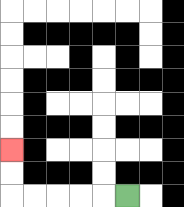{'start': '[5, 8]', 'end': '[0, 6]', 'path_directions': 'L,L,L,L,L,U,U', 'path_coordinates': '[[5, 8], [4, 8], [3, 8], [2, 8], [1, 8], [0, 8], [0, 7], [0, 6]]'}